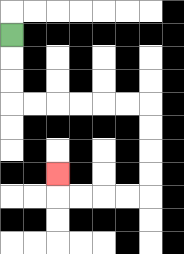{'start': '[0, 1]', 'end': '[2, 7]', 'path_directions': 'D,D,D,R,R,R,R,R,R,D,D,D,D,L,L,L,L,U', 'path_coordinates': '[[0, 1], [0, 2], [0, 3], [0, 4], [1, 4], [2, 4], [3, 4], [4, 4], [5, 4], [6, 4], [6, 5], [6, 6], [6, 7], [6, 8], [5, 8], [4, 8], [3, 8], [2, 8], [2, 7]]'}